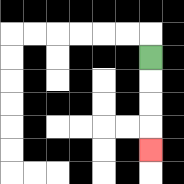{'start': '[6, 2]', 'end': '[6, 6]', 'path_directions': 'D,D,D,D', 'path_coordinates': '[[6, 2], [6, 3], [6, 4], [6, 5], [6, 6]]'}